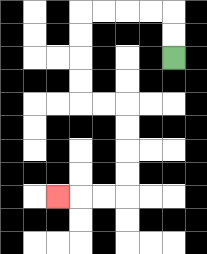{'start': '[7, 2]', 'end': '[2, 8]', 'path_directions': 'U,U,L,L,L,L,D,D,D,D,R,R,D,D,D,D,L,L,L', 'path_coordinates': '[[7, 2], [7, 1], [7, 0], [6, 0], [5, 0], [4, 0], [3, 0], [3, 1], [3, 2], [3, 3], [3, 4], [4, 4], [5, 4], [5, 5], [5, 6], [5, 7], [5, 8], [4, 8], [3, 8], [2, 8]]'}